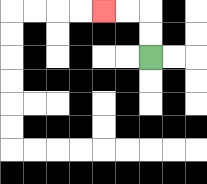{'start': '[6, 2]', 'end': '[4, 0]', 'path_directions': 'U,U,L,L', 'path_coordinates': '[[6, 2], [6, 1], [6, 0], [5, 0], [4, 0]]'}